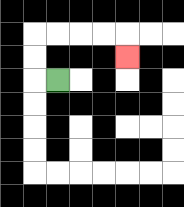{'start': '[2, 3]', 'end': '[5, 2]', 'path_directions': 'L,U,U,R,R,R,R,D', 'path_coordinates': '[[2, 3], [1, 3], [1, 2], [1, 1], [2, 1], [3, 1], [4, 1], [5, 1], [5, 2]]'}